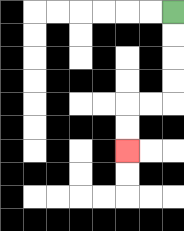{'start': '[7, 0]', 'end': '[5, 6]', 'path_directions': 'D,D,D,D,L,L,D,D', 'path_coordinates': '[[7, 0], [7, 1], [7, 2], [7, 3], [7, 4], [6, 4], [5, 4], [5, 5], [5, 6]]'}